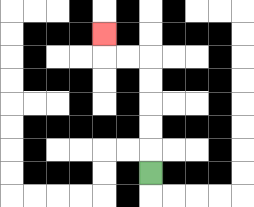{'start': '[6, 7]', 'end': '[4, 1]', 'path_directions': 'U,U,U,U,U,L,L,U', 'path_coordinates': '[[6, 7], [6, 6], [6, 5], [6, 4], [6, 3], [6, 2], [5, 2], [4, 2], [4, 1]]'}